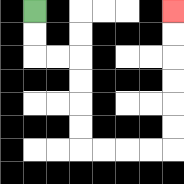{'start': '[1, 0]', 'end': '[7, 0]', 'path_directions': 'D,D,R,R,D,D,D,D,R,R,R,R,U,U,U,U,U,U', 'path_coordinates': '[[1, 0], [1, 1], [1, 2], [2, 2], [3, 2], [3, 3], [3, 4], [3, 5], [3, 6], [4, 6], [5, 6], [6, 6], [7, 6], [7, 5], [7, 4], [7, 3], [7, 2], [7, 1], [7, 0]]'}